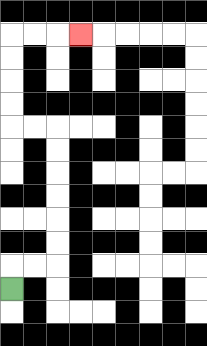{'start': '[0, 12]', 'end': '[3, 1]', 'path_directions': 'U,R,R,U,U,U,U,U,U,L,L,U,U,U,U,R,R,R', 'path_coordinates': '[[0, 12], [0, 11], [1, 11], [2, 11], [2, 10], [2, 9], [2, 8], [2, 7], [2, 6], [2, 5], [1, 5], [0, 5], [0, 4], [0, 3], [0, 2], [0, 1], [1, 1], [2, 1], [3, 1]]'}